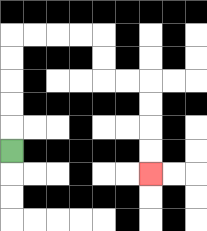{'start': '[0, 6]', 'end': '[6, 7]', 'path_directions': 'U,U,U,U,U,R,R,R,R,D,D,R,R,D,D,D,D', 'path_coordinates': '[[0, 6], [0, 5], [0, 4], [0, 3], [0, 2], [0, 1], [1, 1], [2, 1], [3, 1], [4, 1], [4, 2], [4, 3], [5, 3], [6, 3], [6, 4], [6, 5], [6, 6], [6, 7]]'}